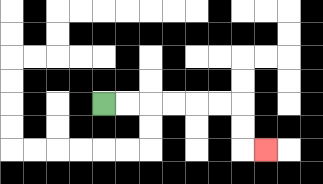{'start': '[4, 4]', 'end': '[11, 6]', 'path_directions': 'R,R,R,R,R,R,D,D,R', 'path_coordinates': '[[4, 4], [5, 4], [6, 4], [7, 4], [8, 4], [9, 4], [10, 4], [10, 5], [10, 6], [11, 6]]'}